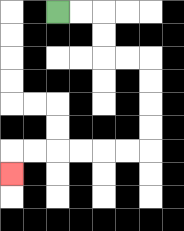{'start': '[2, 0]', 'end': '[0, 7]', 'path_directions': 'R,R,D,D,R,R,D,D,D,D,L,L,L,L,L,L,D', 'path_coordinates': '[[2, 0], [3, 0], [4, 0], [4, 1], [4, 2], [5, 2], [6, 2], [6, 3], [6, 4], [6, 5], [6, 6], [5, 6], [4, 6], [3, 6], [2, 6], [1, 6], [0, 6], [0, 7]]'}